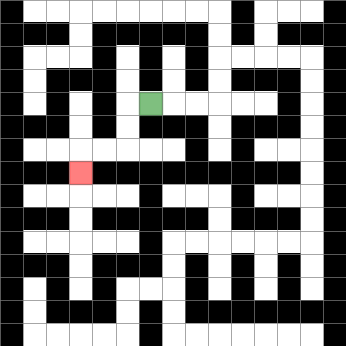{'start': '[6, 4]', 'end': '[3, 7]', 'path_directions': 'L,D,D,L,L,D', 'path_coordinates': '[[6, 4], [5, 4], [5, 5], [5, 6], [4, 6], [3, 6], [3, 7]]'}